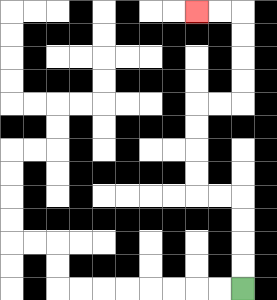{'start': '[10, 12]', 'end': '[8, 0]', 'path_directions': 'U,U,U,U,L,L,U,U,U,U,R,R,U,U,U,U,L,L', 'path_coordinates': '[[10, 12], [10, 11], [10, 10], [10, 9], [10, 8], [9, 8], [8, 8], [8, 7], [8, 6], [8, 5], [8, 4], [9, 4], [10, 4], [10, 3], [10, 2], [10, 1], [10, 0], [9, 0], [8, 0]]'}